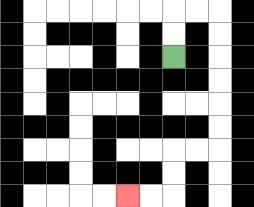{'start': '[7, 2]', 'end': '[5, 8]', 'path_directions': 'U,U,R,R,D,D,D,D,D,D,L,L,D,D,L,L', 'path_coordinates': '[[7, 2], [7, 1], [7, 0], [8, 0], [9, 0], [9, 1], [9, 2], [9, 3], [9, 4], [9, 5], [9, 6], [8, 6], [7, 6], [7, 7], [7, 8], [6, 8], [5, 8]]'}